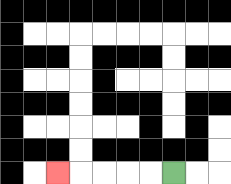{'start': '[7, 7]', 'end': '[2, 7]', 'path_directions': 'L,L,L,L,L', 'path_coordinates': '[[7, 7], [6, 7], [5, 7], [4, 7], [3, 7], [2, 7]]'}